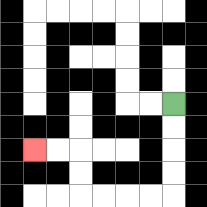{'start': '[7, 4]', 'end': '[1, 6]', 'path_directions': 'D,D,D,D,L,L,L,L,U,U,L,L', 'path_coordinates': '[[7, 4], [7, 5], [7, 6], [7, 7], [7, 8], [6, 8], [5, 8], [4, 8], [3, 8], [3, 7], [3, 6], [2, 6], [1, 6]]'}